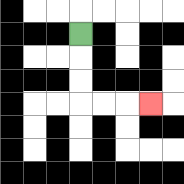{'start': '[3, 1]', 'end': '[6, 4]', 'path_directions': 'D,D,D,R,R,R', 'path_coordinates': '[[3, 1], [3, 2], [3, 3], [3, 4], [4, 4], [5, 4], [6, 4]]'}